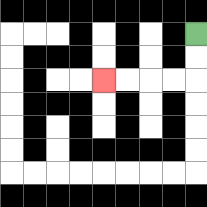{'start': '[8, 1]', 'end': '[4, 3]', 'path_directions': 'D,D,L,L,L,L', 'path_coordinates': '[[8, 1], [8, 2], [8, 3], [7, 3], [6, 3], [5, 3], [4, 3]]'}